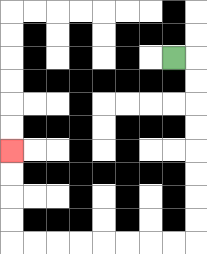{'start': '[7, 2]', 'end': '[0, 6]', 'path_directions': 'R,D,D,D,D,D,D,D,D,L,L,L,L,L,L,L,L,U,U,U,U', 'path_coordinates': '[[7, 2], [8, 2], [8, 3], [8, 4], [8, 5], [8, 6], [8, 7], [8, 8], [8, 9], [8, 10], [7, 10], [6, 10], [5, 10], [4, 10], [3, 10], [2, 10], [1, 10], [0, 10], [0, 9], [0, 8], [0, 7], [0, 6]]'}